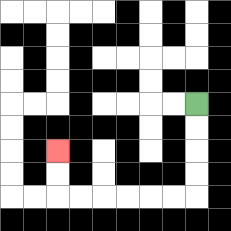{'start': '[8, 4]', 'end': '[2, 6]', 'path_directions': 'D,D,D,D,L,L,L,L,L,L,U,U', 'path_coordinates': '[[8, 4], [8, 5], [8, 6], [8, 7], [8, 8], [7, 8], [6, 8], [5, 8], [4, 8], [3, 8], [2, 8], [2, 7], [2, 6]]'}